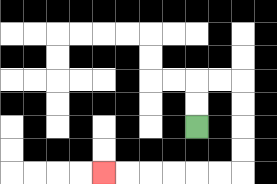{'start': '[8, 5]', 'end': '[4, 7]', 'path_directions': 'U,U,R,R,D,D,D,D,L,L,L,L,L,L', 'path_coordinates': '[[8, 5], [8, 4], [8, 3], [9, 3], [10, 3], [10, 4], [10, 5], [10, 6], [10, 7], [9, 7], [8, 7], [7, 7], [6, 7], [5, 7], [4, 7]]'}